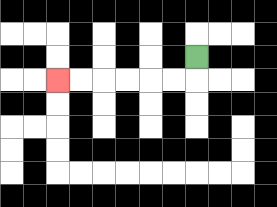{'start': '[8, 2]', 'end': '[2, 3]', 'path_directions': 'D,L,L,L,L,L,L', 'path_coordinates': '[[8, 2], [8, 3], [7, 3], [6, 3], [5, 3], [4, 3], [3, 3], [2, 3]]'}